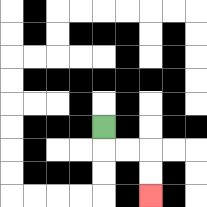{'start': '[4, 5]', 'end': '[6, 8]', 'path_directions': 'D,R,R,D,D', 'path_coordinates': '[[4, 5], [4, 6], [5, 6], [6, 6], [6, 7], [6, 8]]'}